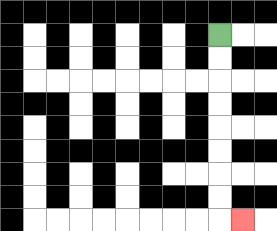{'start': '[9, 1]', 'end': '[10, 9]', 'path_directions': 'D,D,D,D,D,D,D,D,R', 'path_coordinates': '[[9, 1], [9, 2], [9, 3], [9, 4], [9, 5], [9, 6], [9, 7], [9, 8], [9, 9], [10, 9]]'}